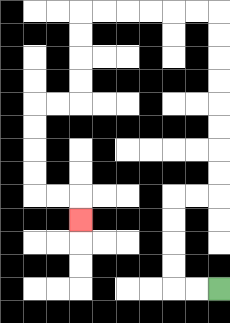{'start': '[9, 12]', 'end': '[3, 9]', 'path_directions': 'L,L,U,U,U,U,R,R,U,U,U,U,U,U,U,U,L,L,L,L,L,L,D,D,D,D,L,L,D,D,D,D,R,R,D', 'path_coordinates': '[[9, 12], [8, 12], [7, 12], [7, 11], [7, 10], [7, 9], [7, 8], [8, 8], [9, 8], [9, 7], [9, 6], [9, 5], [9, 4], [9, 3], [9, 2], [9, 1], [9, 0], [8, 0], [7, 0], [6, 0], [5, 0], [4, 0], [3, 0], [3, 1], [3, 2], [3, 3], [3, 4], [2, 4], [1, 4], [1, 5], [1, 6], [1, 7], [1, 8], [2, 8], [3, 8], [3, 9]]'}